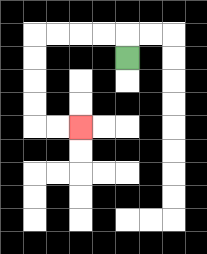{'start': '[5, 2]', 'end': '[3, 5]', 'path_directions': 'U,L,L,L,L,D,D,D,D,R,R', 'path_coordinates': '[[5, 2], [5, 1], [4, 1], [3, 1], [2, 1], [1, 1], [1, 2], [1, 3], [1, 4], [1, 5], [2, 5], [3, 5]]'}